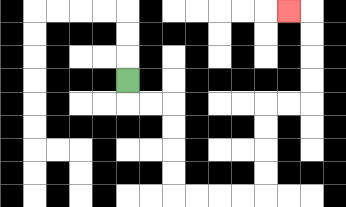{'start': '[5, 3]', 'end': '[12, 0]', 'path_directions': 'D,R,R,D,D,D,D,R,R,R,R,U,U,U,U,R,R,U,U,U,U,L', 'path_coordinates': '[[5, 3], [5, 4], [6, 4], [7, 4], [7, 5], [7, 6], [7, 7], [7, 8], [8, 8], [9, 8], [10, 8], [11, 8], [11, 7], [11, 6], [11, 5], [11, 4], [12, 4], [13, 4], [13, 3], [13, 2], [13, 1], [13, 0], [12, 0]]'}